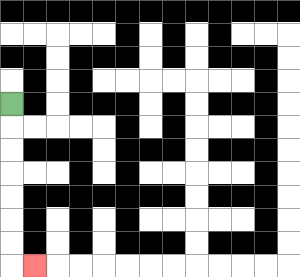{'start': '[0, 4]', 'end': '[1, 11]', 'path_directions': 'D,D,D,D,D,D,D,R', 'path_coordinates': '[[0, 4], [0, 5], [0, 6], [0, 7], [0, 8], [0, 9], [0, 10], [0, 11], [1, 11]]'}